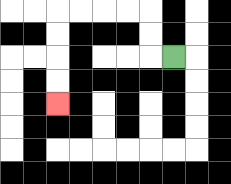{'start': '[7, 2]', 'end': '[2, 4]', 'path_directions': 'L,U,U,L,L,L,L,D,D,D,D', 'path_coordinates': '[[7, 2], [6, 2], [6, 1], [6, 0], [5, 0], [4, 0], [3, 0], [2, 0], [2, 1], [2, 2], [2, 3], [2, 4]]'}